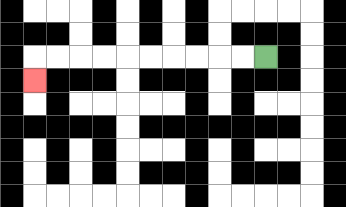{'start': '[11, 2]', 'end': '[1, 3]', 'path_directions': 'L,L,L,L,L,L,L,L,L,L,D', 'path_coordinates': '[[11, 2], [10, 2], [9, 2], [8, 2], [7, 2], [6, 2], [5, 2], [4, 2], [3, 2], [2, 2], [1, 2], [1, 3]]'}